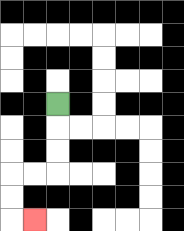{'start': '[2, 4]', 'end': '[1, 9]', 'path_directions': 'D,D,D,L,L,D,D,R', 'path_coordinates': '[[2, 4], [2, 5], [2, 6], [2, 7], [1, 7], [0, 7], [0, 8], [0, 9], [1, 9]]'}